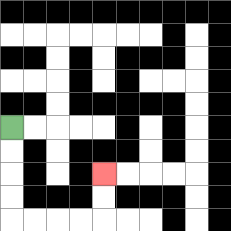{'start': '[0, 5]', 'end': '[4, 7]', 'path_directions': 'D,D,D,D,R,R,R,R,U,U', 'path_coordinates': '[[0, 5], [0, 6], [0, 7], [0, 8], [0, 9], [1, 9], [2, 9], [3, 9], [4, 9], [4, 8], [4, 7]]'}